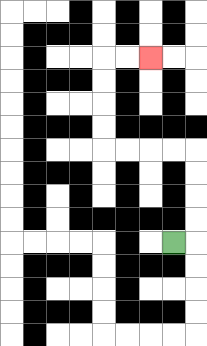{'start': '[7, 10]', 'end': '[6, 2]', 'path_directions': 'R,U,U,U,U,L,L,L,L,U,U,U,U,R,R', 'path_coordinates': '[[7, 10], [8, 10], [8, 9], [8, 8], [8, 7], [8, 6], [7, 6], [6, 6], [5, 6], [4, 6], [4, 5], [4, 4], [4, 3], [4, 2], [5, 2], [6, 2]]'}